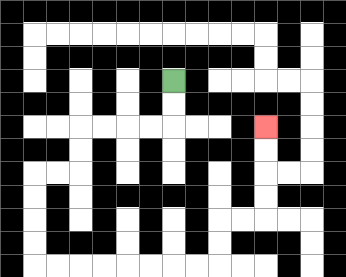{'start': '[7, 3]', 'end': '[11, 5]', 'path_directions': 'D,D,L,L,L,L,D,D,L,L,D,D,D,D,R,R,R,R,R,R,R,R,U,U,R,R,U,U,U,U', 'path_coordinates': '[[7, 3], [7, 4], [7, 5], [6, 5], [5, 5], [4, 5], [3, 5], [3, 6], [3, 7], [2, 7], [1, 7], [1, 8], [1, 9], [1, 10], [1, 11], [2, 11], [3, 11], [4, 11], [5, 11], [6, 11], [7, 11], [8, 11], [9, 11], [9, 10], [9, 9], [10, 9], [11, 9], [11, 8], [11, 7], [11, 6], [11, 5]]'}